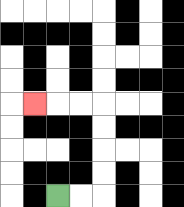{'start': '[2, 8]', 'end': '[1, 4]', 'path_directions': 'R,R,U,U,U,U,L,L,L', 'path_coordinates': '[[2, 8], [3, 8], [4, 8], [4, 7], [4, 6], [4, 5], [4, 4], [3, 4], [2, 4], [1, 4]]'}